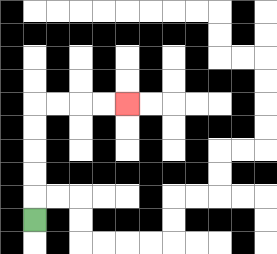{'start': '[1, 9]', 'end': '[5, 4]', 'path_directions': 'U,U,U,U,U,R,R,R,R', 'path_coordinates': '[[1, 9], [1, 8], [1, 7], [1, 6], [1, 5], [1, 4], [2, 4], [3, 4], [4, 4], [5, 4]]'}